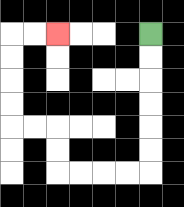{'start': '[6, 1]', 'end': '[2, 1]', 'path_directions': 'D,D,D,D,D,D,L,L,L,L,U,U,L,L,U,U,U,U,R,R', 'path_coordinates': '[[6, 1], [6, 2], [6, 3], [6, 4], [6, 5], [6, 6], [6, 7], [5, 7], [4, 7], [3, 7], [2, 7], [2, 6], [2, 5], [1, 5], [0, 5], [0, 4], [0, 3], [0, 2], [0, 1], [1, 1], [2, 1]]'}